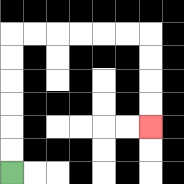{'start': '[0, 7]', 'end': '[6, 5]', 'path_directions': 'U,U,U,U,U,U,R,R,R,R,R,R,D,D,D,D', 'path_coordinates': '[[0, 7], [0, 6], [0, 5], [0, 4], [0, 3], [0, 2], [0, 1], [1, 1], [2, 1], [3, 1], [4, 1], [5, 1], [6, 1], [6, 2], [6, 3], [6, 4], [6, 5]]'}